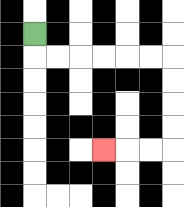{'start': '[1, 1]', 'end': '[4, 6]', 'path_directions': 'D,R,R,R,R,R,R,D,D,D,D,L,L,L', 'path_coordinates': '[[1, 1], [1, 2], [2, 2], [3, 2], [4, 2], [5, 2], [6, 2], [7, 2], [7, 3], [7, 4], [7, 5], [7, 6], [6, 6], [5, 6], [4, 6]]'}